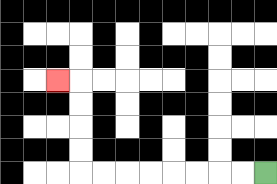{'start': '[11, 7]', 'end': '[2, 3]', 'path_directions': 'L,L,L,L,L,L,L,L,U,U,U,U,L', 'path_coordinates': '[[11, 7], [10, 7], [9, 7], [8, 7], [7, 7], [6, 7], [5, 7], [4, 7], [3, 7], [3, 6], [3, 5], [3, 4], [3, 3], [2, 3]]'}